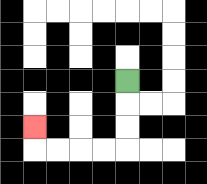{'start': '[5, 3]', 'end': '[1, 5]', 'path_directions': 'D,D,D,L,L,L,L,U', 'path_coordinates': '[[5, 3], [5, 4], [5, 5], [5, 6], [4, 6], [3, 6], [2, 6], [1, 6], [1, 5]]'}